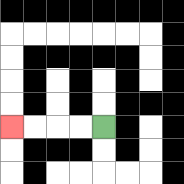{'start': '[4, 5]', 'end': '[0, 5]', 'path_directions': 'L,L,L,L', 'path_coordinates': '[[4, 5], [3, 5], [2, 5], [1, 5], [0, 5]]'}